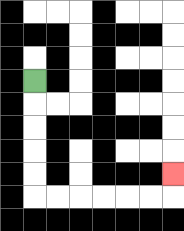{'start': '[1, 3]', 'end': '[7, 7]', 'path_directions': 'D,D,D,D,D,R,R,R,R,R,R,U', 'path_coordinates': '[[1, 3], [1, 4], [1, 5], [1, 6], [1, 7], [1, 8], [2, 8], [3, 8], [4, 8], [5, 8], [6, 8], [7, 8], [7, 7]]'}